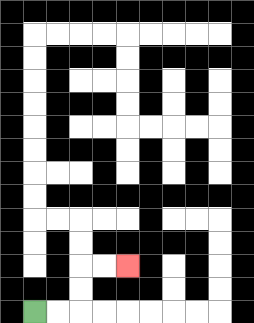{'start': '[1, 13]', 'end': '[5, 11]', 'path_directions': 'R,R,U,U,R,R', 'path_coordinates': '[[1, 13], [2, 13], [3, 13], [3, 12], [3, 11], [4, 11], [5, 11]]'}